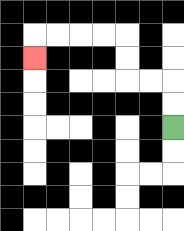{'start': '[7, 5]', 'end': '[1, 2]', 'path_directions': 'U,U,L,L,U,U,L,L,L,L,D', 'path_coordinates': '[[7, 5], [7, 4], [7, 3], [6, 3], [5, 3], [5, 2], [5, 1], [4, 1], [3, 1], [2, 1], [1, 1], [1, 2]]'}